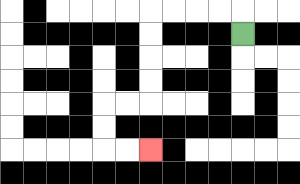{'start': '[10, 1]', 'end': '[6, 6]', 'path_directions': 'U,L,L,L,L,D,D,D,D,L,L,D,D,R,R', 'path_coordinates': '[[10, 1], [10, 0], [9, 0], [8, 0], [7, 0], [6, 0], [6, 1], [6, 2], [6, 3], [6, 4], [5, 4], [4, 4], [4, 5], [4, 6], [5, 6], [6, 6]]'}